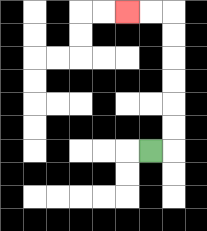{'start': '[6, 6]', 'end': '[5, 0]', 'path_directions': 'R,U,U,U,U,U,U,L,L', 'path_coordinates': '[[6, 6], [7, 6], [7, 5], [7, 4], [7, 3], [7, 2], [7, 1], [7, 0], [6, 0], [5, 0]]'}